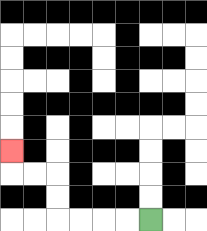{'start': '[6, 9]', 'end': '[0, 6]', 'path_directions': 'L,L,L,L,U,U,L,L,U', 'path_coordinates': '[[6, 9], [5, 9], [4, 9], [3, 9], [2, 9], [2, 8], [2, 7], [1, 7], [0, 7], [0, 6]]'}